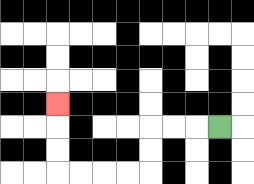{'start': '[9, 5]', 'end': '[2, 4]', 'path_directions': 'L,L,L,D,D,L,L,L,L,U,U,U', 'path_coordinates': '[[9, 5], [8, 5], [7, 5], [6, 5], [6, 6], [6, 7], [5, 7], [4, 7], [3, 7], [2, 7], [2, 6], [2, 5], [2, 4]]'}